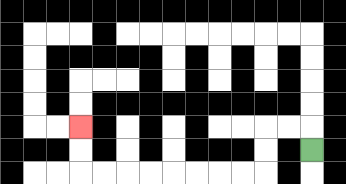{'start': '[13, 6]', 'end': '[3, 5]', 'path_directions': 'U,L,L,D,D,L,L,L,L,L,L,L,L,U,U', 'path_coordinates': '[[13, 6], [13, 5], [12, 5], [11, 5], [11, 6], [11, 7], [10, 7], [9, 7], [8, 7], [7, 7], [6, 7], [5, 7], [4, 7], [3, 7], [3, 6], [3, 5]]'}